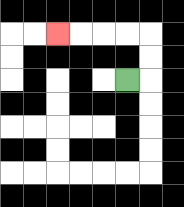{'start': '[5, 3]', 'end': '[2, 1]', 'path_directions': 'R,U,U,L,L,L,L', 'path_coordinates': '[[5, 3], [6, 3], [6, 2], [6, 1], [5, 1], [4, 1], [3, 1], [2, 1]]'}